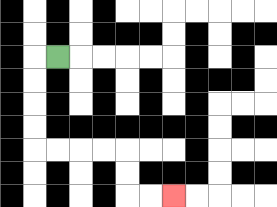{'start': '[2, 2]', 'end': '[7, 8]', 'path_directions': 'L,D,D,D,D,R,R,R,R,D,D,R,R', 'path_coordinates': '[[2, 2], [1, 2], [1, 3], [1, 4], [1, 5], [1, 6], [2, 6], [3, 6], [4, 6], [5, 6], [5, 7], [5, 8], [6, 8], [7, 8]]'}